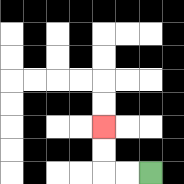{'start': '[6, 7]', 'end': '[4, 5]', 'path_directions': 'L,L,U,U', 'path_coordinates': '[[6, 7], [5, 7], [4, 7], [4, 6], [4, 5]]'}